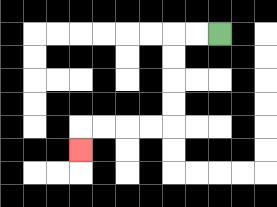{'start': '[9, 1]', 'end': '[3, 6]', 'path_directions': 'L,L,D,D,D,D,L,L,L,L,D', 'path_coordinates': '[[9, 1], [8, 1], [7, 1], [7, 2], [7, 3], [7, 4], [7, 5], [6, 5], [5, 5], [4, 5], [3, 5], [3, 6]]'}